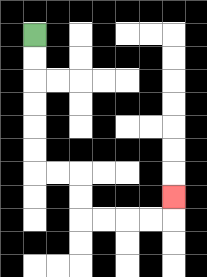{'start': '[1, 1]', 'end': '[7, 8]', 'path_directions': 'D,D,D,D,D,D,R,R,D,D,R,R,R,R,U', 'path_coordinates': '[[1, 1], [1, 2], [1, 3], [1, 4], [1, 5], [1, 6], [1, 7], [2, 7], [3, 7], [3, 8], [3, 9], [4, 9], [5, 9], [6, 9], [7, 9], [7, 8]]'}